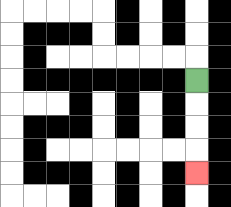{'start': '[8, 3]', 'end': '[8, 7]', 'path_directions': 'D,D,D,D', 'path_coordinates': '[[8, 3], [8, 4], [8, 5], [8, 6], [8, 7]]'}